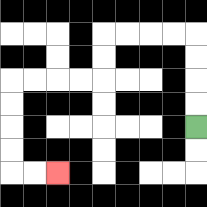{'start': '[8, 5]', 'end': '[2, 7]', 'path_directions': 'U,U,U,U,L,L,L,L,D,D,L,L,L,L,D,D,D,D,R,R', 'path_coordinates': '[[8, 5], [8, 4], [8, 3], [8, 2], [8, 1], [7, 1], [6, 1], [5, 1], [4, 1], [4, 2], [4, 3], [3, 3], [2, 3], [1, 3], [0, 3], [0, 4], [0, 5], [0, 6], [0, 7], [1, 7], [2, 7]]'}